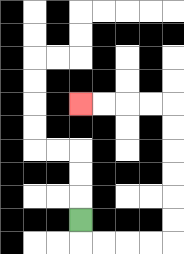{'start': '[3, 9]', 'end': '[3, 4]', 'path_directions': 'D,R,R,R,R,U,U,U,U,U,U,L,L,L,L', 'path_coordinates': '[[3, 9], [3, 10], [4, 10], [5, 10], [6, 10], [7, 10], [7, 9], [7, 8], [7, 7], [7, 6], [7, 5], [7, 4], [6, 4], [5, 4], [4, 4], [3, 4]]'}